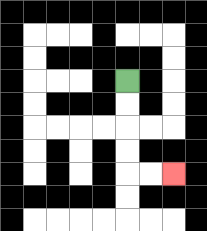{'start': '[5, 3]', 'end': '[7, 7]', 'path_directions': 'D,D,D,D,R,R', 'path_coordinates': '[[5, 3], [5, 4], [5, 5], [5, 6], [5, 7], [6, 7], [7, 7]]'}